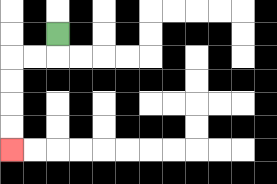{'start': '[2, 1]', 'end': '[0, 6]', 'path_directions': 'D,L,L,D,D,D,D', 'path_coordinates': '[[2, 1], [2, 2], [1, 2], [0, 2], [0, 3], [0, 4], [0, 5], [0, 6]]'}